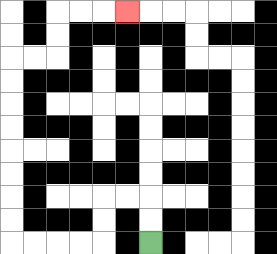{'start': '[6, 10]', 'end': '[5, 0]', 'path_directions': 'U,U,L,L,D,D,L,L,L,L,U,U,U,U,U,U,U,U,R,R,U,U,R,R,R', 'path_coordinates': '[[6, 10], [6, 9], [6, 8], [5, 8], [4, 8], [4, 9], [4, 10], [3, 10], [2, 10], [1, 10], [0, 10], [0, 9], [0, 8], [0, 7], [0, 6], [0, 5], [0, 4], [0, 3], [0, 2], [1, 2], [2, 2], [2, 1], [2, 0], [3, 0], [4, 0], [5, 0]]'}